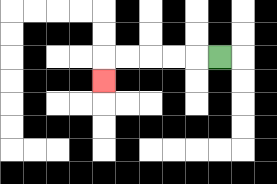{'start': '[9, 2]', 'end': '[4, 3]', 'path_directions': 'L,L,L,L,L,D', 'path_coordinates': '[[9, 2], [8, 2], [7, 2], [6, 2], [5, 2], [4, 2], [4, 3]]'}